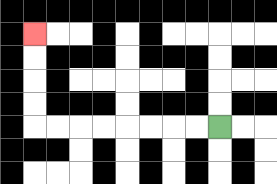{'start': '[9, 5]', 'end': '[1, 1]', 'path_directions': 'L,L,L,L,L,L,L,L,U,U,U,U', 'path_coordinates': '[[9, 5], [8, 5], [7, 5], [6, 5], [5, 5], [4, 5], [3, 5], [2, 5], [1, 5], [1, 4], [1, 3], [1, 2], [1, 1]]'}